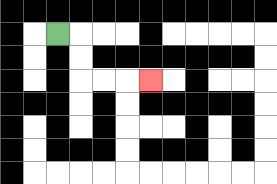{'start': '[2, 1]', 'end': '[6, 3]', 'path_directions': 'R,D,D,R,R,R', 'path_coordinates': '[[2, 1], [3, 1], [3, 2], [3, 3], [4, 3], [5, 3], [6, 3]]'}